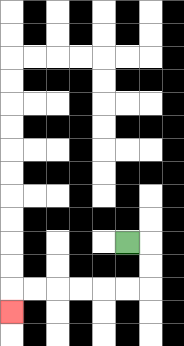{'start': '[5, 10]', 'end': '[0, 13]', 'path_directions': 'R,D,D,L,L,L,L,L,L,D', 'path_coordinates': '[[5, 10], [6, 10], [6, 11], [6, 12], [5, 12], [4, 12], [3, 12], [2, 12], [1, 12], [0, 12], [0, 13]]'}